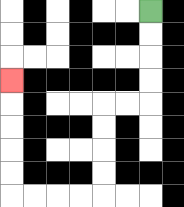{'start': '[6, 0]', 'end': '[0, 3]', 'path_directions': 'D,D,D,D,L,L,D,D,D,D,L,L,L,L,U,U,U,U,U', 'path_coordinates': '[[6, 0], [6, 1], [6, 2], [6, 3], [6, 4], [5, 4], [4, 4], [4, 5], [4, 6], [4, 7], [4, 8], [3, 8], [2, 8], [1, 8], [0, 8], [0, 7], [0, 6], [0, 5], [0, 4], [0, 3]]'}